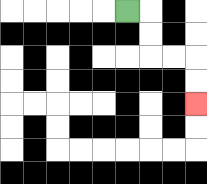{'start': '[5, 0]', 'end': '[8, 4]', 'path_directions': 'R,D,D,R,R,D,D', 'path_coordinates': '[[5, 0], [6, 0], [6, 1], [6, 2], [7, 2], [8, 2], [8, 3], [8, 4]]'}